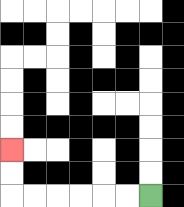{'start': '[6, 8]', 'end': '[0, 6]', 'path_directions': 'L,L,L,L,L,L,U,U', 'path_coordinates': '[[6, 8], [5, 8], [4, 8], [3, 8], [2, 8], [1, 8], [0, 8], [0, 7], [0, 6]]'}